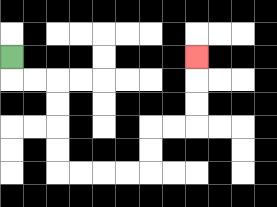{'start': '[0, 2]', 'end': '[8, 2]', 'path_directions': 'D,R,R,D,D,D,D,R,R,R,R,U,U,R,R,U,U,U', 'path_coordinates': '[[0, 2], [0, 3], [1, 3], [2, 3], [2, 4], [2, 5], [2, 6], [2, 7], [3, 7], [4, 7], [5, 7], [6, 7], [6, 6], [6, 5], [7, 5], [8, 5], [8, 4], [8, 3], [8, 2]]'}